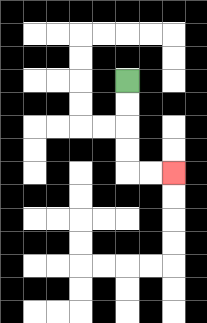{'start': '[5, 3]', 'end': '[7, 7]', 'path_directions': 'D,D,D,D,R,R', 'path_coordinates': '[[5, 3], [5, 4], [5, 5], [5, 6], [5, 7], [6, 7], [7, 7]]'}